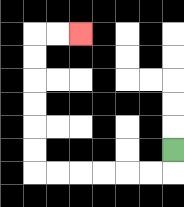{'start': '[7, 6]', 'end': '[3, 1]', 'path_directions': 'D,L,L,L,L,L,L,U,U,U,U,U,U,R,R', 'path_coordinates': '[[7, 6], [7, 7], [6, 7], [5, 7], [4, 7], [3, 7], [2, 7], [1, 7], [1, 6], [1, 5], [1, 4], [1, 3], [1, 2], [1, 1], [2, 1], [3, 1]]'}